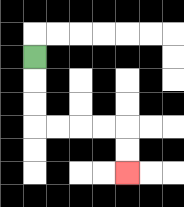{'start': '[1, 2]', 'end': '[5, 7]', 'path_directions': 'D,D,D,R,R,R,R,D,D', 'path_coordinates': '[[1, 2], [1, 3], [1, 4], [1, 5], [2, 5], [3, 5], [4, 5], [5, 5], [5, 6], [5, 7]]'}